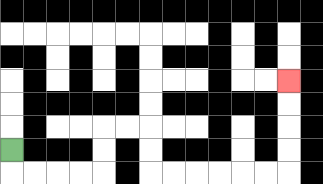{'start': '[0, 6]', 'end': '[12, 3]', 'path_directions': 'D,R,R,R,R,U,U,R,R,D,D,R,R,R,R,R,R,U,U,U,U', 'path_coordinates': '[[0, 6], [0, 7], [1, 7], [2, 7], [3, 7], [4, 7], [4, 6], [4, 5], [5, 5], [6, 5], [6, 6], [6, 7], [7, 7], [8, 7], [9, 7], [10, 7], [11, 7], [12, 7], [12, 6], [12, 5], [12, 4], [12, 3]]'}